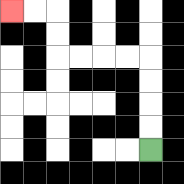{'start': '[6, 6]', 'end': '[0, 0]', 'path_directions': 'U,U,U,U,L,L,L,L,U,U,L,L', 'path_coordinates': '[[6, 6], [6, 5], [6, 4], [6, 3], [6, 2], [5, 2], [4, 2], [3, 2], [2, 2], [2, 1], [2, 0], [1, 0], [0, 0]]'}